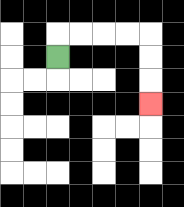{'start': '[2, 2]', 'end': '[6, 4]', 'path_directions': 'U,R,R,R,R,D,D,D', 'path_coordinates': '[[2, 2], [2, 1], [3, 1], [4, 1], [5, 1], [6, 1], [6, 2], [6, 3], [6, 4]]'}